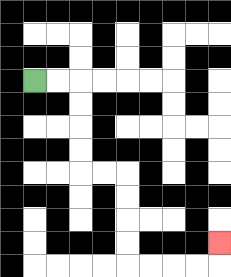{'start': '[1, 3]', 'end': '[9, 10]', 'path_directions': 'R,R,D,D,D,D,R,R,D,D,D,D,R,R,R,R,U', 'path_coordinates': '[[1, 3], [2, 3], [3, 3], [3, 4], [3, 5], [3, 6], [3, 7], [4, 7], [5, 7], [5, 8], [5, 9], [5, 10], [5, 11], [6, 11], [7, 11], [8, 11], [9, 11], [9, 10]]'}